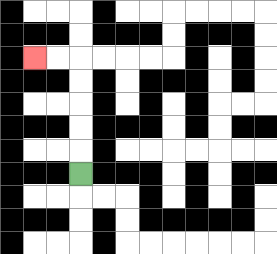{'start': '[3, 7]', 'end': '[1, 2]', 'path_directions': 'U,U,U,U,U,L,L', 'path_coordinates': '[[3, 7], [3, 6], [3, 5], [3, 4], [3, 3], [3, 2], [2, 2], [1, 2]]'}